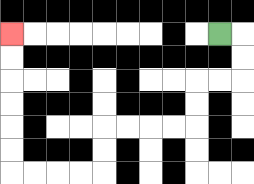{'start': '[9, 1]', 'end': '[0, 1]', 'path_directions': 'R,D,D,L,L,D,D,L,L,L,L,D,D,L,L,L,L,U,U,U,U,U,U', 'path_coordinates': '[[9, 1], [10, 1], [10, 2], [10, 3], [9, 3], [8, 3], [8, 4], [8, 5], [7, 5], [6, 5], [5, 5], [4, 5], [4, 6], [4, 7], [3, 7], [2, 7], [1, 7], [0, 7], [0, 6], [0, 5], [0, 4], [0, 3], [0, 2], [0, 1]]'}